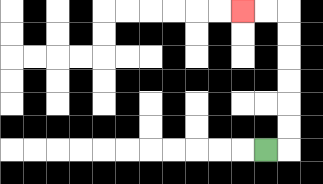{'start': '[11, 6]', 'end': '[10, 0]', 'path_directions': 'R,U,U,U,U,U,U,L,L', 'path_coordinates': '[[11, 6], [12, 6], [12, 5], [12, 4], [12, 3], [12, 2], [12, 1], [12, 0], [11, 0], [10, 0]]'}